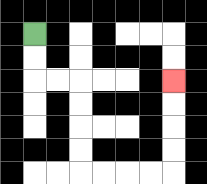{'start': '[1, 1]', 'end': '[7, 3]', 'path_directions': 'D,D,R,R,D,D,D,D,R,R,R,R,U,U,U,U', 'path_coordinates': '[[1, 1], [1, 2], [1, 3], [2, 3], [3, 3], [3, 4], [3, 5], [3, 6], [3, 7], [4, 7], [5, 7], [6, 7], [7, 7], [7, 6], [7, 5], [7, 4], [7, 3]]'}